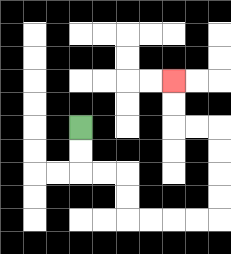{'start': '[3, 5]', 'end': '[7, 3]', 'path_directions': 'D,D,R,R,D,D,R,R,R,R,U,U,U,U,L,L,U,U', 'path_coordinates': '[[3, 5], [3, 6], [3, 7], [4, 7], [5, 7], [5, 8], [5, 9], [6, 9], [7, 9], [8, 9], [9, 9], [9, 8], [9, 7], [9, 6], [9, 5], [8, 5], [7, 5], [7, 4], [7, 3]]'}